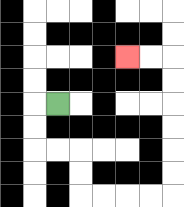{'start': '[2, 4]', 'end': '[5, 2]', 'path_directions': 'L,D,D,R,R,D,D,R,R,R,R,U,U,U,U,U,U,L,L', 'path_coordinates': '[[2, 4], [1, 4], [1, 5], [1, 6], [2, 6], [3, 6], [3, 7], [3, 8], [4, 8], [5, 8], [6, 8], [7, 8], [7, 7], [7, 6], [7, 5], [7, 4], [7, 3], [7, 2], [6, 2], [5, 2]]'}